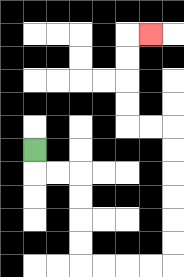{'start': '[1, 6]', 'end': '[6, 1]', 'path_directions': 'D,R,R,D,D,D,D,R,R,R,R,U,U,U,U,U,U,L,L,U,U,U,U,R', 'path_coordinates': '[[1, 6], [1, 7], [2, 7], [3, 7], [3, 8], [3, 9], [3, 10], [3, 11], [4, 11], [5, 11], [6, 11], [7, 11], [7, 10], [7, 9], [7, 8], [7, 7], [7, 6], [7, 5], [6, 5], [5, 5], [5, 4], [5, 3], [5, 2], [5, 1], [6, 1]]'}